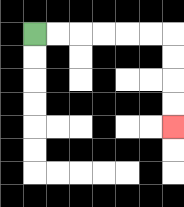{'start': '[1, 1]', 'end': '[7, 5]', 'path_directions': 'R,R,R,R,R,R,D,D,D,D', 'path_coordinates': '[[1, 1], [2, 1], [3, 1], [4, 1], [5, 1], [6, 1], [7, 1], [7, 2], [7, 3], [7, 4], [7, 5]]'}